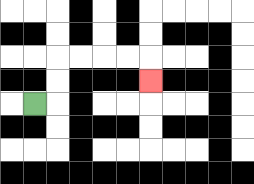{'start': '[1, 4]', 'end': '[6, 3]', 'path_directions': 'R,U,U,R,R,R,R,D', 'path_coordinates': '[[1, 4], [2, 4], [2, 3], [2, 2], [3, 2], [4, 2], [5, 2], [6, 2], [6, 3]]'}